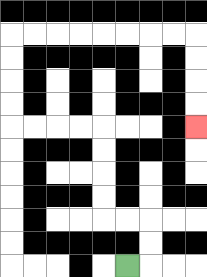{'start': '[5, 11]', 'end': '[8, 5]', 'path_directions': 'R,U,U,L,L,U,U,U,U,L,L,L,L,U,U,U,U,R,R,R,R,R,R,R,R,D,D,D,D', 'path_coordinates': '[[5, 11], [6, 11], [6, 10], [6, 9], [5, 9], [4, 9], [4, 8], [4, 7], [4, 6], [4, 5], [3, 5], [2, 5], [1, 5], [0, 5], [0, 4], [0, 3], [0, 2], [0, 1], [1, 1], [2, 1], [3, 1], [4, 1], [5, 1], [6, 1], [7, 1], [8, 1], [8, 2], [8, 3], [8, 4], [8, 5]]'}